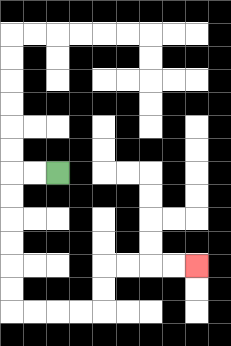{'start': '[2, 7]', 'end': '[8, 11]', 'path_directions': 'L,L,D,D,D,D,D,D,R,R,R,R,U,U,R,R,R,R', 'path_coordinates': '[[2, 7], [1, 7], [0, 7], [0, 8], [0, 9], [0, 10], [0, 11], [0, 12], [0, 13], [1, 13], [2, 13], [3, 13], [4, 13], [4, 12], [4, 11], [5, 11], [6, 11], [7, 11], [8, 11]]'}